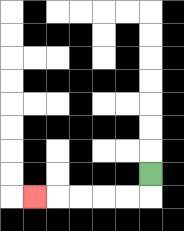{'start': '[6, 7]', 'end': '[1, 8]', 'path_directions': 'D,L,L,L,L,L', 'path_coordinates': '[[6, 7], [6, 8], [5, 8], [4, 8], [3, 8], [2, 8], [1, 8]]'}